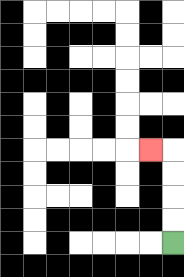{'start': '[7, 10]', 'end': '[6, 6]', 'path_directions': 'U,U,U,U,L', 'path_coordinates': '[[7, 10], [7, 9], [7, 8], [7, 7], [7, 6], [6, 6]]'}